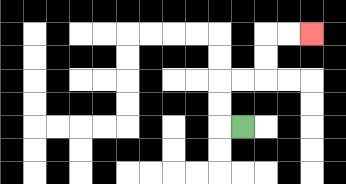{'start': '[10, 5]', 'end': '[13, 1]', 'path_directions': 'L,U,U,R,R,U,U,R,R', 'path_coordinates': '[[10, 5], [9, 5], [9, 4], [9, 3], [10, 3], [11, 3], [11, 2], [11, 1], [12, 1], [13, 1]]'}